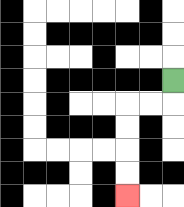{'start': '[7, 3]', 'end': '[5, 8]', 'path_directions': 'D,L,L,D,D,D,D', 'path_coordinates': '[[7, 3], [7, 4], [6, 4], [5, 4], [5, 5], [5, 6], [5, 7], [5, 8]]'}